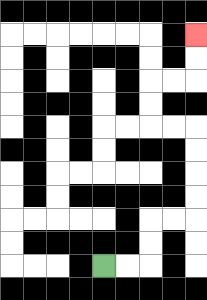{'start': '[4, 11]', 'end': '[8, 1]', 'path_directions': 'R,R,U,U,R,R,U,U,U,U,L,L,U,U,R,R,U,U', 'path_coordinates': '[[4, 11], [5, 11], [6, 11], [6, 10], [6, 9], [7, 9], [8, 9], [8, 8], [8, 7], [8, 6], [8, 5], [7, 5], [6, 5], [6, 4], [6, 3], [7, 3], [8, 3], [8, 2], [8, 1]]'}